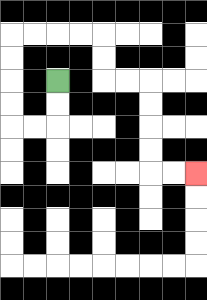{'start': '[2, 3]', 'end': '[8, 7]', 'path_directions': 'D,D,L,L,U,U,U,U,R,R,R,R,D,D,R,R,D,D,D,D,R,R', 'path_coordinates': '[[2, 3], [2, 4], [2, 5], [1, 5], [0, 5], [0, 4], [0, 3], [0, 2], [0, 1], [1, 1], [2, 1], [3, 1], [4, 1], [4, 2], [4, 3], [5, 3], [6, 3], [6, 4], [6, 5], [6, 6], [6, 7], [7, 7], [8, 7]]'}